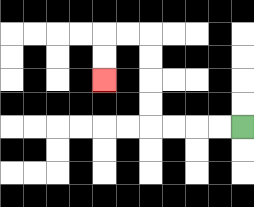{'start': '[10, 5]', 'end': '[4, 3]', 'path_directions': 'L,L,L,L,U,U,U,U,L,L,D,D', 'path_coordinates': '[[10, 5], [9, 5], [8, 5], [7, 5], [6, 5], [6, 4], [6, 3], [6, 2], [6, 1], [5, 1], [4, 1], [4, 2], [4, 3]]'}